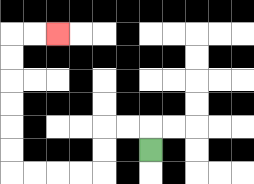{'start': '[6, 6]', 'end': '[2, 1]', 'path_directions': 'U,L,L,D,D,L,L,L,L,U,U,U,U,U,U,R,R', 'path_coordinates': '[[6, 6], [6, 5], [5, 5], [4, 5], [4, 6], [4, 7], [3, 7], [2, 7], [1, 7], [0, 7], [0, 6], [0, 5], [0, 4], [0, 3], [0, 2], [0, 1], [1, 1], [2, 1]]'}